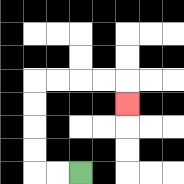{'start': '[3, 7]', 'end': '[5, 4]', 'path_directions': 'L,L,U,U,U,U,R,R,R,R,D', 'path_coordinates': '[[3, 7], [2, 7], [1, 7], [1, 6], [1, 5], [1, 4], [1, 3], [2, 3], [3, 3], [4, 3], [5, 3], [5, 4]]'}